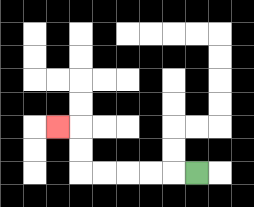{'start': '[8, 7]', 'end': '[2, 5]', 'path_directions': 'L,L,L,L,L,U,U,L', 'path_coordinates': '[[8, 7], [7, 7], [6, 7], [5, 7], [4, 7], [3, 7], [3, 6], [3, 5], [2, 5]]'}